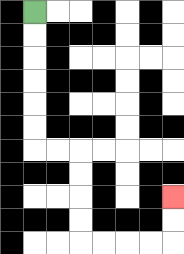{'start': '[1, 0]', 'end': '[7, 8]', 'path_directions': 'D,D,D,D,D,D,R,R,D,D,D,D,R,R,R,R,U,U', 'path_coordinates': '[[1, 0], [1, 1], [1, 2], [1, 3], [1, 4], [1, 5], [1, 6], [2, 6], [3, 6], [3, 7], [3, 8], [3, 9], [3, 10], [4, 10], [5, 10], [6, 10], [7, 10], [7, 9], [7, 8]]'}